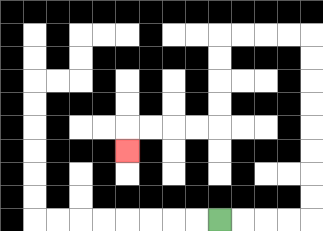{'start': '[9, 9]', 'end': '[5, 6]', 'path_directions': 'R,R,R,R,U,U,U,U,U,U,U,U,L,L,L,L,D,D,D,D,L,L,L,L,D', 'path_coordinates': '[[9, 9], [10, 9], [11, 9], [12, 9], [13, 9], [13, 8], [13, 7], [13, 6], [13, 5], [13, 4], [13, 3], [13, 2], [13, 1], [12, 1], [11, 1], [10, 1], [9, 1], [9, 2], [9, 3], [9, 4], [9, 5], [8, 5], [7, 5], [6, 5], [5, 5], [5, 6]]'}